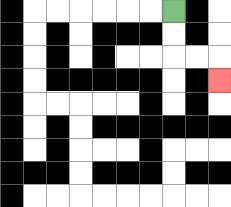{'start': '[7, 0]', 'end': '[9, 3]', 'path_directions': 'D,D,R,R,D', 'path_coordinates': '[[7, 0], [7, 1], [7, 2], [8, 2], [9, 2], [9, 3]]'}